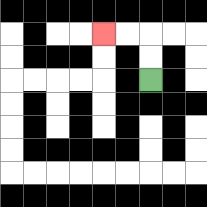{'start': '[6, 3]', 'end': '[4, 1]', 'path_directions': 'U,U,L,L', 'path_coordinates': '[[6, 3], [6, 2], [6, 1], [5, 1], [4, 1]]'}